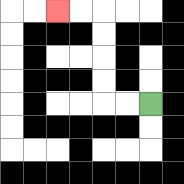{'start': '[6, 4]', 'end': '[2, 0]', 'path_directions': 'L,L,U,U,U,U,L,L', 'path_coordinates': '[[6, 4], [5, 4], [4, 4], [4, 3], [4, 2], [4, 1], [4, 0], [3, 0], [2, 0]]'}